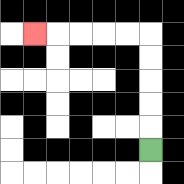{'start': '[6, 6]', 'end': '[1, 1]', 'path_directions': 'U,U,U,U,U,L,L,L,L,L', 'path_coordinates': '[[6, 6], [6, 5], [6, 4], [6, 3], [6, 2], [6, 1], [5, 1], [4, 1], [3, 1], [2, 1], [1, 1]]'}